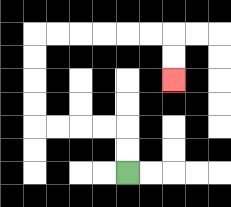{'start': '[5, 7]', 'end': '[7, 3]', 'path_directions': 'U,U,L,L,L,L,U,U,U,U,R,R,R,R,R,R,D,D', 'path_coordinates': '[[5, 7], [5, 6], [5, 5], [4, 5], [3, 5], [2, 5], [1, 5], [1, 4], [1, 3], [1, 2], [1, 1], [2, 1], [3, 1], [4, 1], [5, 1], [6, 1], [7, 1], [7, 2], [7, 3]]'}